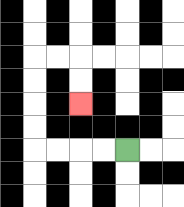{'start': '[5, 6]', 'end': '[3, 4]', 'path_directions': 'L,L,L,L,U,U,U,U,R,R,D,D', 'path_coordinates': '[[5, 6], [4, 6], [3, 6], [2, 6], [1, 6], [1, 5], [1, 4], [1, 3], [1, 2], [2, 2], [3, 2], [3, 3], [3, 4]]'}